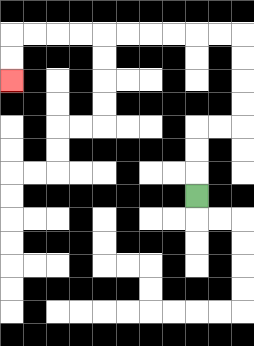{'start': '[8, 8]', 'end': '[0, 3]', 'path_directions': 'U,U,U,R,R,U,U,U,U,L,L,L,L,L,L,L,L,L,L,D,D', 'path_coordinates': '[[8, 8], [8, 7], [8, 6], [8, 5], [9, 5], [10, 5], [10, 4], [10, 3], [10, 2], [10, 1], [9, 1], [8, 1], [7, 1], [6, 1], [5, 1], [4, 1], [3, 1], [2, 1], [1, 1], [0, 1], [0, 2], [0, 3]]'}